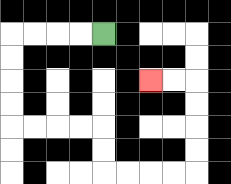{'start': '[4, 1]', 'end': '[6, 3]', 'path_directions': 'L,L,L,L,D,D,D,D,R,R,R,R,D,D,R,R,R,R,U,U,U,U,L,L', 'path_coordinates': '[[4, 1], [3, 1], [2, 1], [1, 1], [0, 1], [0, 2], [0, 3], [0, 4], [0, 5], [1, 5], [2, 5], [3, 5], [4, 5], [4, 6], [4, 7], [5, 7], [6, 7], [7, 7], [8, 7], [8, 6], [8, 5], [8, 4], [8, 3], [7, 3], [6, 3]]'}